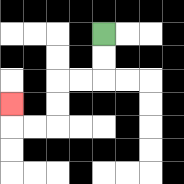{'start': '[4, 1]', 'end': '[0, 4]', 'path_directions': 'D,D,L,L,D,D,L,L,U', 'path_coordinates': '[[4, 1], [4, 2], [4, 3], [3, 3], [2, 3], [2, 4], [2, 5], [1, 5], [0, 5], [0, 4]]'}